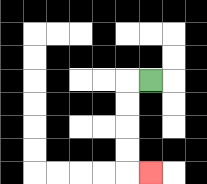{'start': '[6, 3]', 'end': '[6, 7]', 'path_directions': 'L,D,D,D,D,R', 'path_coordinates': '[[6, 3], [5, 3], [5, 4], [5, 5], [5, 6], [5, 7], [6, 7]]'}